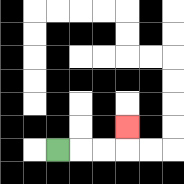{'start': '[2, 6]', 'end': '[5, 5]', 'path_directions': 'R,R,R,U', 'path_coordinates': '[[2, 6], [3, 6], [4, 6], [5, 6], [5, 5]]'}